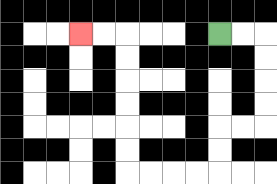{'start': '[9, 1]', 'end': '[3, 1]', 'path_directions': 'R,R,D,D,D,D,L,L,D,D,L,L,L,L,U,U,U,U,U,U,L,L', 'path_coordinates': '[[9, 1], [10, 1], [11, 1], [11, 2], [11, 3], [11, 4], [11, 5], [10, 5], [9, 5], [9, 6], [9, 7], [8, 7], [7, 7], [6, 7], [5, 7], [5, 6], [5, 5], [5, 4], [5, 3], [5, 2], [5, 1], [4, 1], [3, 1]]'}